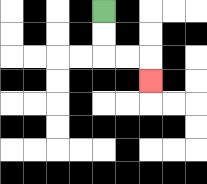{'start': '[4, 0]', 'end': '[6, 3]', 'path_directions': 'D,D,R,R,D', 'path_coordinates': '[[4, 0], [4, 1], [4, 2], [5, 2], [6, 2], [6, 3]]'}